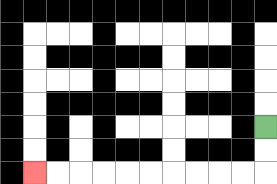{'start': '[11, 5]', 'end': '[1, 7]', 'path_directions': 'D,D,L,L,L,L,L,L,L,L,L,L', 'path_coordinates': '[[11, 5], [11, 6], [11, 7], [10, 7], [9, 7], [8, 7], [7, 7], [6, 7], [5, 7], [4, 7], [3, 7], [2, 7], [1, 7]]'}